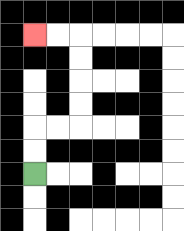{'start': '[1, 7]', 'end': '[1, 1]', 'path_directions': 'U,U,R,R,U,U,U,U,L,L', 'path_coordinates': '[[1, 7], [1, 6], [1, 5], [2, 5], [3, 5], [3, 4], [3, 3], [3, 2], [3, 1], [2, 1], [1, 1]]'}